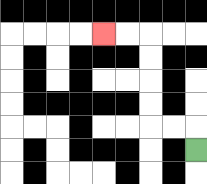{'start': '[8, 6]', 'end': '[4, 1]', 'path_directions': 'U,L,L,U,U,U,U,L,L', 'path_coordinates': '[[8, 6], [8, 5], [7, 5], [6, 5], [6, 4], [6, 3], [6, 2], [6, 1], [5, 1], [4, 1]]'}